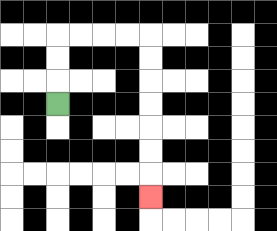{'start': '[2, 4]', 'end': '[6, 8]', 'path_directions': 'U,U,U,R,R,R,R,D,D,D,D,D,D,D', 'path_coordinates': '[[2, 4], [2, 3], [2, 2], [2, 1], [3, 1], [4, 1], [5, 1], [6, 1], [6, 2], [6, 3], [6, 4], [6, 5], [6, 6], [6, 7], [6, 8]]'}